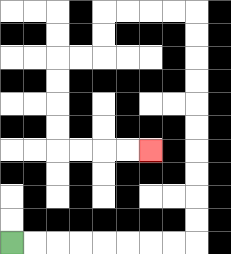{'start': '[0, 10]', 'end': '[6, 6]', 'path_directions': 'R,R,R,R,R,R,R,R,U,U,U,U,U,U,U,U,U,U,L,L,L,L,D,D,L,L,D,D,D,D,R,R,R,R', 'path_coordinates': '[[0, 10], [1, 10], [2, 10], [3, 10], [4, 10], [5, 10], [6, 10], [7, 10], [8, 10], [8, 9], [8, 8], [8, 7], [8, 6], [8, 5], [8, 4], [8, 3], [8, 2], [8, 1], [8, 0], [7, 0], [6, 0], [5, 0], [4, 0], [4, 1], [4, 2], [3, 2], [2, 2], [2, 3], [2, 4], [2, 5], [2, 6], [3, 6], [4, 6], [5, 6], [6, 6]]'}